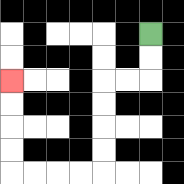{'start': '[6, 1]', 'end': '[0, 3]', 'path_directions': 'D,D,L,L,D,D,D,D,L,L,L,L,U,U,U,U', 'path_coordinates': '[[6, 1], [6, 2], [6, 3], [5, 3], [4, 3], [4, 4], [4, 5], [4, 6], [4, 7], [3, 7], [2, 7], [1, 7], [0, 7], [0, 6], [0, 5], [0, 4], [0, 3]]'}